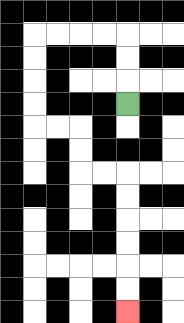{'start': '[5, 4]', 'end': '[5, 13]', 'path_directions': 'U,U,U,L,L,L,L,D,D,D,D,R,R,D,D,R,R,D,D,D,D,D,D', 'path_coordinates': '[[5, 4], [5, 3], [5, 2], [5, 1], [4, 1], [3, 1], [2, 1], [1, 1], [1, 2], [1, 3], [1, 4], [1, 5], [2, 5], [3, 5], [3, 6], [3, 7], [4, 7], [5, 7], [5, 8], [5, 9], [5, 10], [5, 11], [5, 12], [5, 13]]'}